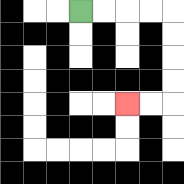{'start': '[3, 0]', 'end': '[5, 4]', 'path_directions': 'R,R,R,R,D,D,D,D,L,L', 'path_coordinates': '[[3, 0], [4, 0], [5, 0], [6, 0], [7, 0], [7, 1], [7, 2], [7, 3], [7, 4], [6, 4], [5, 4]]'}